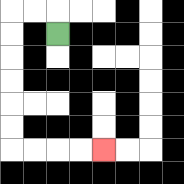{'start': '[2, 1]', 'end': '[4, 6]', 'path_directions': 'U,L,L,D,D,D,D,D,D,R,R,R,R', 'path_coordinates': '[[2, 1], [2, 0], [1, 0], [0, 0], [0, 1], [0, 2], [0, 3], [0, 4], [0, 5], [0, 6], [1, 6], [2, 6], [3, 6], [4, 6]]'}